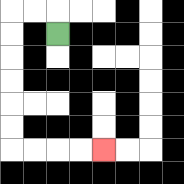{'start': '[2, 1]', 'end': '[4, 6]', 'path_directions': 'U,L,L,D,D,D,D,D,D,R,R,R,R', 'path_coordinates': '[[2, 1], [2, 0], [1, 0], [0, 0], [0, 1], [0, 2], [0, 3], [0, 4], [0, 5], [0, 6], [1, 6], [2, 6], [3, 6], [4, 6]]'}